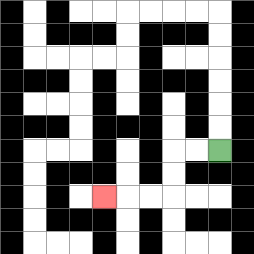{'start': '[9, 6]', 'end': '[4, 8]', 'path_directions': 'L,L,D,D,L,L,L', 'path_coordinates': '[[9, 6], [8, 6], [7, 6], [7, 7], [7, 8], [6, 8], [5, 8], [4, 8]]'}